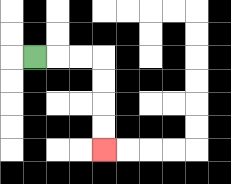{'start': '[1, 2]', 'end': '[4, 6]', 'path_directions': 'R,R,R,D,D,D,D', 'path_coordinates': '[[1, 2], [2, 2], [3, 2], [4, 2], [4, 3], [4, 4], [4, 5], [4, 6]]'}